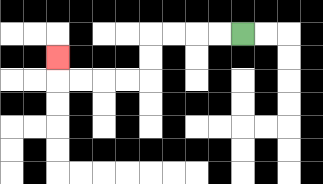{'start': '[10, 1]', 'end': '[2, 2]', 'path_directions': 'L,L,L,L,D,D,L,L,L,L,U', 'path_coordinates': '[[10, 1], [9, 1], [8, 1], [7, 1], [6, 1], [6, 2], [6, 3], [5, 3], [4, 3], [3, 3], [2, 3], [2, 2]]'}